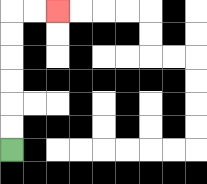{'start': '[0, 6]', 'end': '[2, 0]', 'path_directions': 'U,U,U,U,U,U,R,R', 'path_coordinates': '[[0, 6], [0, 5], [0, 4], [0, 3], [0, 2], [0, 1], [0, 0], [1, 0], [2, 0]]'}